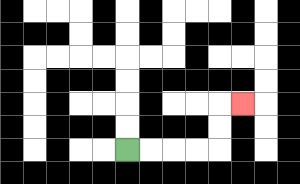{'start': '[5, 6]', 'end': '[10, 4]', 'path_directions': 'R,R,R,R,U,U,R', 'path_coordinates': '[[5, 6], [6, 6], [7, 6], [8, 6], [9, 6], [9, 5], [9, 4], [10, 4]]'}